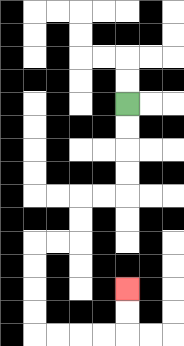{'start': '[5, 4]', 'end': '[5, 12]', 'path_directions': 'D,D,D,D,L,L,D,D,L,L,D,D,D,D,R,R,R,R,U,U', 'path_coordinates': '[[5, 4], [5, 5], [5, 6], [5, 7], [5, 8], [4, 8], [3, 8], [3, 9], [3, 10], [2, 10], [1, 10], [1, 11], [1, 12], [1, 13], [1, 14], [2, 14], [3, 14], [4, 14], [5, 14], [5, 13], [5, 12]]'}